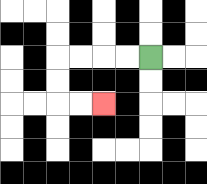{'start': '[6, 2]', 'end': '[4, 4]', 'path_directions': 'L,L,L,L,D,D,R,R', 'path_coordinates': '[[6, 2], [5, 2], [4, 2], [3, 2], [2, 2], [2, 3], [2, 4], [3, 4], [4, 4]]'}